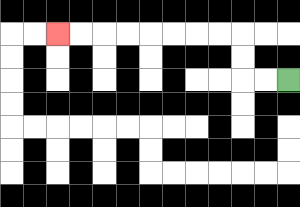{'start': '[12, 3]', 'end': '[2, 1]', 'path_directions': 'L,L,U,U,L,L,L,L,L,L,L,L', 'path_coordinates': '[[12, 3], [11, 3], [10, 3], [10, 2], [10, 1], [9, 1], [8, 1], [7, 1], [6, 1], [5, 1], [4, 1], [3, 1], [2, 1]]'}